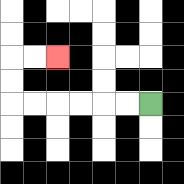{'start': '[6, 4]', 'end': '[2, 2]', 'path_directions': 'L,L,L,L,L,L,U,U,R,R', 'path_coordinates': '[[6, 4], [5, 4], [4, 4], [3, 4], [2, 4], [1, 4], [0, 4], [0, 3], [0, 2], [1, 2], [2, 2]]'}